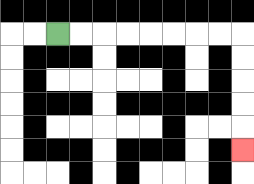{'start': '[2, 1]', 'end': '[10, 6]', 'path_directions': 'R,R,R,R,R,R,R,R,D,D,D,D,D', 'path_coordinates': '[[2, 1], [3, 1], [4, 1], [5, 1], [6, 1], [7, 1], [8, 1], [9, 1], [10, 1], [10, 2], [10, 3], [10, 4], [10, 5], [10, 6]]'}